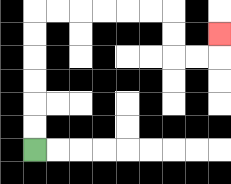{'start': '[1, 6]', 'end': '[9, 1]', 'path_directions': 'U,U,U,U,U,U,R,R,R,R,R,R,D,D,R,R,U', 'path_coordinates': '[[1, 6], [1, 5], [1, 4], [1, 3], [1, 2], [1, 1], [1, 0], [2, 0], [3, 0], [4, 0], [5, 0], [6, 0], [7, 0], [7, 1], [7, 2], [8, 2], [9, 2], [9, 1]]'}